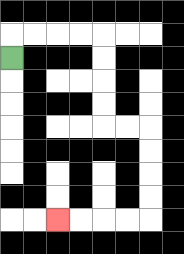{'start': '[0, 2]', 'end': '[2, 9]', 'path_directions': 'U,R,R,R,R,D,D,D,D,R,R,D,D,D,D,L,L,L,L', 'path_coordinates': '[[0, 2], [0, 1], [1, 1], [2, 1], [3, 1], [4, 1], [4, 2], [4, 3], [4, 4], [4, 5], [5, 5], [6, 5], [6, 6], [6, 7], [6, 8], [6, 9], [5, 9], [4, 9], [3, 9], [2, 9]]'}